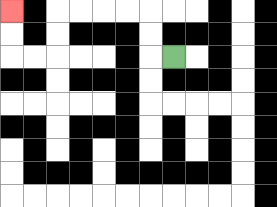{'start': '[7, 2]', 'end': '[0, 0]', 'path_directions': 'L,U,U,L,L,L,L,D,D,L,L,U,U', 'path_coordinates': '[[7, 2], [6, 2], [6, 1], [6, 0], [5, 0], [4, 0], [3, 0], [2, 0], [2, 1], [2, 2], [1, 2], [0, 2], [0, 1], [0, 0]]'}